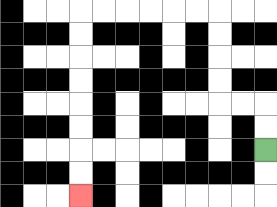{'start': '[11, 6]', 'end': '[3, 8]', 'path_directions': 'U,U,L,L,U,U,U,U,L,L,L,L,L,L,D,D,D,D,D,D,D,D', 'path_coordinates': '[[11, 6], [11, 5], [11, 4], [10, 4], [9, 4], [9, 3], [9, 2], [9, 1], [9, 0], [8, 0], [7, 0], [6, 0], [5, 0], [4, 0], [3, 0], [3, 1], [3, 2], [3, 3], [3, 4], [3, 5], [3, 6], [3, 7], [3, 8]]'}